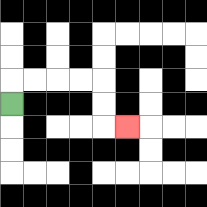{'start': '[0, 4]', 'end': '[5, 5]', 'path_directions': 'U,R,R,R,R,D,D,R', 'path_coordinates': '[[0, 4], [0, 3], [1, 3], [2, 3], [3, 3], [4, 3], [4, 4], [4, 5], [5, 5]]'}